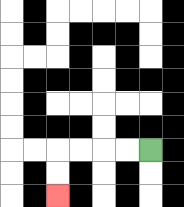{'start': '[6, 6]', 'end': '[2, 8]', 'path_directions': 'L,L,L,L,D,D', 'path_coordinates': '[[6, 6], [5, 6], [4, 6], [3, 6], [2, 6], [2, 7], [2, 8]]'}